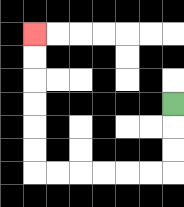{'start': '[7, 4]', 'end': '[1, 1]', 'path_directions': 'D,D,D,L,L,L,L,L,L,U,U,U,U,U,U', 'path_coordinates': '[[7, 4], [7, 5], [7, 6], [7, 7], [6, 7], [5, 7], [4, 7], [3, 7], [2, 7], [1, 7], [1, 6], [1, 5], [1, 4], [1, 3], [1, 2], [1, 1]]'}